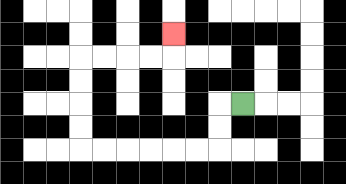{'start': '[10, 4]', 'end': '[7, 1]', 'path_directions': 'L,D,D,L,L,L,L,L,L,U,U,U,U,R,R,R,R,U', 'path_coordinates': '[[10, 4], [9, 4], [9, 5], [9, 6], [8, 6], [7, 6], [6, 6], [5, 6], [4, 6], [3, 6], [3, 5], [3, 4], [3, 3], [3, 2], [4, 2], [5, 2], [6, 2], [7, 2], [7, 1]]'}